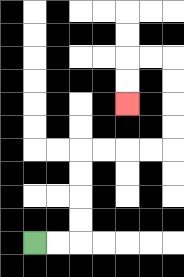{'start': '[1, 10]', 'end': '[5, 4]', 'path_directions': 'R,R,U,U,U,U,R,R,R,R,U,U,U,U,L,L,D,D', 'path_coordinates': '[[1, 10], [2, 10], [3, 10], [3, 9], [3, 8], [3, 7], [3, 6], [4, 6], [5, 6], [6, 6], [7, 6], [7, 5], [7, 4], [7, 3], [7, 2], [6, 2], [5, 2], [5, 3], [5, 4]]'}